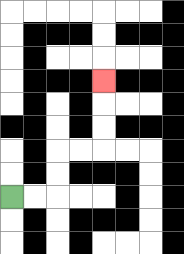{'start': '[0, 8]', 'end': '[4, 3]', 'path_directions': 'R,R,U,U,R,R,U,U,U', 'path_coordinates': '[[0, 8], [1, 8], [2, 8], [2, 7], [2, 6], [3, 6], [4, 6], [4, 5], [4, 4], [4, 3]]'}